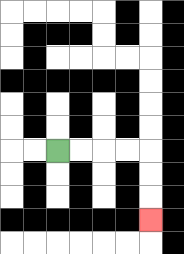{'start': '[2, 6]', 'end': '[6, 9]', 'path_directions': 'R,R,R,R,D,D,D', 'path_coordinates': '[[2, 6], [3, 6], [4, 6], [5, 6], [6, 6], [6, 7], [6, 8], [6, 9]]'}